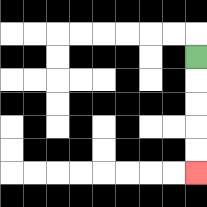{'start': '[8, 2]', 'end': '[8, 7]', 'path_directions': 'D,D,D,D,D', 'path_coordinates': '[[8, 2], [8, 3], [8, 4], [8, 5], [8, 6], [8, 7]]'}